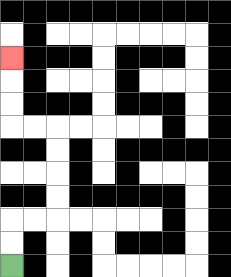{'start': '[0, 11]', 'end': '[0, 2]', 'path_directions': 'U,U,R,R,U,U,U,U,L,L,U,U,U', 'path_coordinates': '[[0, 11], [0, 10], [0, 9], [1, 9], [2, 9], [2, 8], [2, 7], [2, 6], [2, 5], [1, 5], [0, 5], [0, 4], [0, 3], [0, 2]]'}